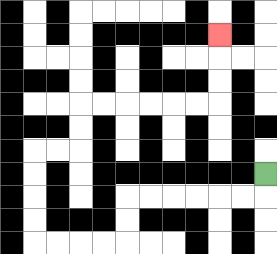{'start': '[11, 7]', 'end': '[9, 1]', 'path_directions': 'D,L,L,L,L,L,L,D,D,L,L,L,L,U,U,U,U,R,R,U,U,R,R,R,R,R,R,U,U,U', 'path_coordinates': '[[11, 7], [11, 8], [10, 8], [9, 8], [8, 8], [7, 8], [6, 8], [5, 8], [5, 9], [5, 10], [4, 10], [3, 10], [2, 10], [1, 10], [1, 9], [1, 8], [1, 7], [1, 6], [2, 6], [3, 6], [3, 5], [3, 4], [4, 4], [5, 4], [6, 4], [7, 4], [8, 4], [9, 4], [9, 3], [9, 2], [9, 1]]'}